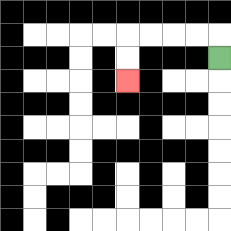{'start': '[9, 2]', 'end': '[5, 3]', 'path_directions': 'U,L,L,L,L,D,D', 'path_coordinates': '[[9, 2], [9, 1], [8, 1], [7, 1], [6, 1], [5, 1], [5, 2], [5, 3]]'}